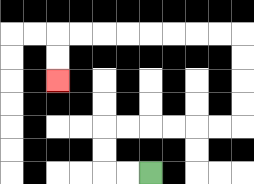{'start': '[6, 7]', 'end': '[2, 3]', 'path_directions': 'L,L,U,U,R,R,R,R,R,R,U,U,U,U,L,L,L,L,L,L,L,L,D,D', 'path_coordinates': '[[6, 7], [5, 7], [4, 7], [4, 6], [4, 5], [5, 5], [6, 5], [7, 5], [8, 5], [9, 5], [10, 5], [10, 4], [10, 3], [10, 2], [10, 1], [9, 1], [8, 1], [7, 1], [6, 1], [5, 1], [4, 1], [3, 1], [2, 1], [2, 2], [2, 3]]'}